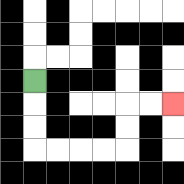{'start': '[1, 3]', 'end': '[7, 4]', 'path_directions': 'D,D,D,R,R,R,R,U,U,R,R', 'path_coordinates': '[[1, 3], [1, 4], [1, 5], [1, 6], [2, 6], [3, 6], [4, 6], [5, 6], [5, 5], [5, 4], [6, 4], [7, 4]]'}